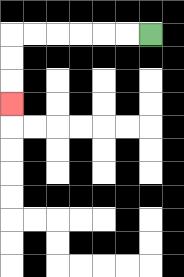{'start': '[6, 1]', 'end': '[0, 4]', 'path_directions': 'L,L,L,L,L,L,D,D,D', 'path_coordinates': '[[6, 1], [5, 1], [4, 1], [3, 1], [2, 1], [1, 1], [0, 1], [0, 2], [0, 3], [0, 4]]'}